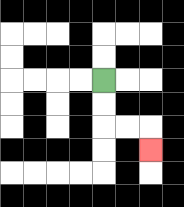{'start': '[4, 3]', 'end': '[6, 6]', 'path_directions': 'D,D,R,R,D', 'path_coordinates': '[[4, 3], [4, 4], [4, 5], [5, 5], [6, 5], [6, 6]]'}